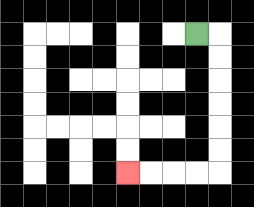{'start': '[8, 1]', 'end': '[5, 7]', 'path_directions': 'R,D,D,D,D,D,D,L,L,L,L', 'path_coordinates': '[[8, 1], [9, 1], [9, 2], [9, 3], [9, 4], [9, 5], [9, 6], [9, 7], [8, 7], [7, 7], [6, 7], [5, 7]]'}